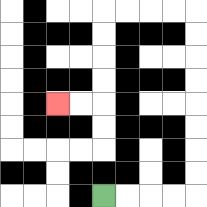{'start': '[4, 8]', 'end': '[2, 4]', 'path_directions': 'R,R,R,R,U,U,U,U,U,U,U,U,L,L,L,L,D,D,D,D,L,L', 'path_coordinates': '[[4, 8], [5, 8], [6, 8], [7, 8], [8, 8], [8, 7], [8, 6], [8, 5], [8, 4], [8, 3], [8, 2], [8, 1], [8, 0], [7, 0], [6, 0], [5, 0], [4, 0], [4, 1], [4, 2], [4, 3], [4, 4], [3, 4], [2, 4]]'}